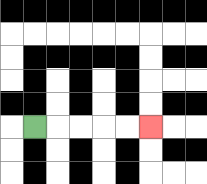{'start': '[1, 5]', 'end': '[6, 5]', 'path_directions': 'R,R,R,R,R', 'path_coordinates': '[[1, 5], [2, 5], [3, 5], [4, 5], [5, 5], [6, 5]]'}